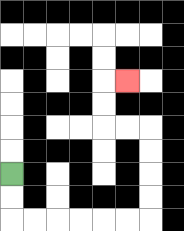{'start': '[0, 7]', 'end': '[5, 3]', 'path_directions': 'D,D,R,R,R,R,R,R,U,U,U,U,L,L,U,U,R', 'path_coordinates': '[[0, 7], [0, 8], [0, 9], [1, 9], [2, 9], [3, 9], [4, 9], [5, 9], [6, 9], [6, 8], [6, 7], [6, 6], [6, 5], [5, 5], [4, 5], [4, 4], [4, 3], [5, 3]]'}